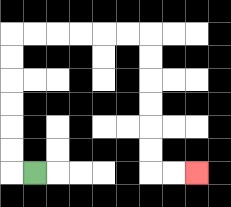{'start': '[1, 7]', 'end': '[8, 7]', 'path_directions': 'L,U,U,U,U,U,U,R,R,R,R,R,R,D,D,D,D,D,D,R,R', 'path_coordinates': '[[1, 7], [0, 7], [0, 6], [0, 5], [0, 4], [0, 3], [0, 2], [0, 1], [1, 1], [2, 1], [3, 1], [4, 1], [5, 1], [6, 1], [6, 2], [6, 3], [6, 4], [6, 5], [6, 6], [6, 7], [7, 7], [8, 7]]'}